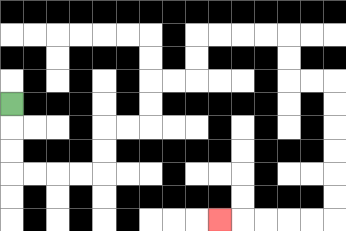{'start': '[0, 4]', 'end': '[9, 9]', 'path_directions': 'D,D,D,R,R,R,R,U,U,R,R,U,U,R,R,U,U,R,R,R,R,D,D,R,R,D,D,D,D,D,D,L,L,L,L,L', 'path_coordinates': '[[0, 4], [0, 5], [0, 6], [0, 7], [1, 7], [2, 7], [3, 7], [4, 7], [4, 6], [4, 5], [5, 5], [6, 5], [6, 4], [6, 3], [7, 3], [8, 3], [8, 2], [8, 1], [9, 1], [10, 1], [11, 1], [12, 1], [12, 2], [12, 3], [13, 3], [14, 3], [14, 4], [14, 5], [14, 6], [14, 7], [14, 8], [14, 9], [13, 9], [12, 9], [11, 9], [10, 9], [9, 9]]'}